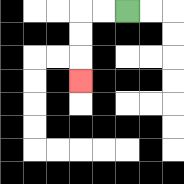{'start': '[5, 0]', 'end': '[3, 3]', 'path_directions': 'L,L,D,D,D', 'path_coordinates': '[[5, 0], [4, 0], [3, 0], [3, 1], [3, 2], [3, 3]]'}